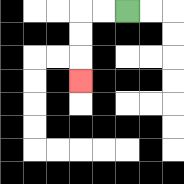{'start': '[5, 0]', 'end': '[3, 3]', 'path_directions': 'L,L,D,D,D', 'path_coordinates': '[[5, 0], [4, 0], [3, 0], [3, 1], [3, 2], [3, 3]]'}